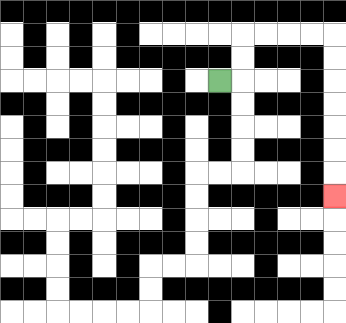{'start': '[9, 3]', 'end': '[14, 8]', 'path_directions': 'R,U,U,R,R,R,R,D,D,D,D,D,D,D', 'path_coordinates': '[[9, 3], [10, 3], [10, 2], [10, 1], [11, 1], [12, 1], [13, 1], [14, 1], [14, 2], [14, 3], [14, 4], [14, 5], [14, 6], [14, 7], [14, 8]]'}